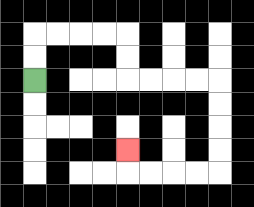{'start': '[1, 3]', 'end': '[5, 6]', 'path_directions': 'U,U,R,R,R,R,D,D,R,R,R,R,D,D,D,D,L,L,L,L,U', 'path_coordinates': '[[1, 3], [1, 2], [1, 1], [2, 1], [3, 1], [4, 1], [5, 1], [5, 2], [5, 3], [6, 3], [7, 3], [8, 3], [9, 3], [9, 4], [9, 5], [9, 6], [9, 7], [8, 7], [7, 7], [6, 7], [5, 7], [5, 6]]'}